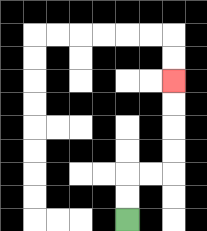{'start': '[5, 9]', 'end': '[7, 3]', 'path_directions': 'U,U,R,R,U,U,U,U', 'path_coordinates': '[[5, 9], [5, 8], [5, 7], [6, 7], [7, 7], [7, 6], [7, 5], [7, 4], [7, 3]]'}